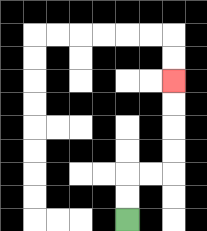{'start': '[5, 9]', 'end': '[7, 3]', 'path_directions': 'U,U,R,R,U,U,U,U', 'path_coordinates': '[[5, 9], [5, 8], [5, 7], [6, 7], [7, 7], [7, 6], [7, 5], [7, 4], [7, 3]]'}